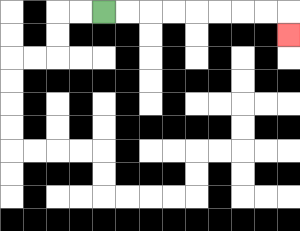{'start': '[4, 0]', 'end': '[12, 1]', 'path_directions': 'R,R,R,R,R,R,R,R,D', 'path_coordinates': '[[4, 0], [5, 0], [6, 0], [7, 0], [8, 0], [9, 0], [10, 0], [11, 0], [12, 0], [12, 1]]'}